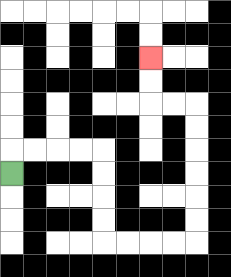{'start': '[0, 7]', 'end': '[6, 2]', 'path_directions': 'U,R,R,R,R,D,D,D,D,R,R,R,R,U,U,U,U,U,U,L,L,U,U', 'path_coordinates': '[[0, 7], [0, 6], [1, 6], [2, 6], [3, 6], [4, 6], [4, 7], [4, 8], [4, 9], [4, 10], [5, 10], [6, 10], [7, 10], [8, 10], [8, 9], [8, 8], [8, 7], [8, 6], [8, 5], [8, 4], [7, 4], [6, 4], [6, 3], [6, 2]]'}